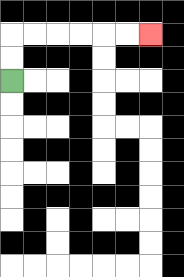{'start': '[0, 3]', 'end': '[6, 1]', 'path_directions': 'U,U,R,R,R,R,R,R', 'path_coordinates': '[[0, 3], [0, 2], [0, 1], [1, 1], [2, 1], [3, 1], [4, 1], [5, 1], [6, 1]]'}